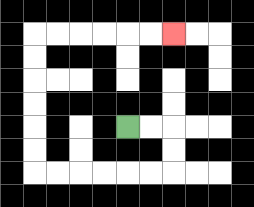{'start': '[5, 5]', 'end': '[7, 1]', 'path_directions': 'R,R,D,D,L,L,L,L,L,L,U,U,U,U,U,U,R,R,R,R,R,R', 'path_coordinates': '[[5, 5], [6, 5], [7, 5], [7, 6], [7, 7], [6, 7], [5, 7], [4, 7], [3, 7], [2, 7], [1, 7], [1, 6], [1, 5], [1, 4], [1, 3], [1, 2], [1, 1], [2, 1], [3, 1], [4, 1], [5, 1], [6, 1], [7, 1]]'}